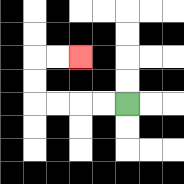{'start': '[5, 4]', 'end': '[3, 2]', 'path_directions': 'L,L,L,L,U,U,R,R', 'path_coordinates': '[[5, 4], [4, 4], [3, 4], [2, 4], [1, 4], [1, 3], [1, 2], [2, 2], [3, 2]]'}